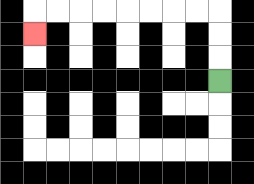{'start': '[9, 3]', 'end': '[1, 1]', 'path_directions': 'U,U,U,L,L,L,L,L,L,L,L,D', 'path_coordinates': '[[9, 3], [9, 2], [9, 1], [9, 0], [8, 0], [7, 0], [6, 0], [5, 0], [4, 0], [3, 0], [2, 0], [1, 0], [1, 1]]'}